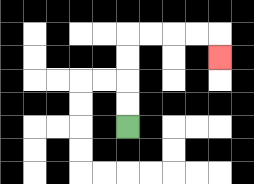{'start': '[5, 5]', 'end': '[9, 2]', 'path_directions': 'U,U,U,U,R,R,R,R,D', 'path_coordinates': '[[5, 5], [5, 4], [5, 3], [5, 2], [5, 1], [6, 1], [7, 1], [8, 1], [9, 1], [9, 2]]'}